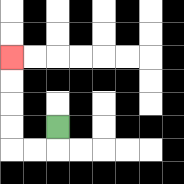{'start': '[2, 5]', 'end': '[0, 2]', 'path_directions': 'D,L,L,U,U,U,U', 'path_coordinates': '[[2, 5], [2, 6], [1, 6], [0, 6], [0, 5], [0, 4], [0, 3], [0, 2]]'}